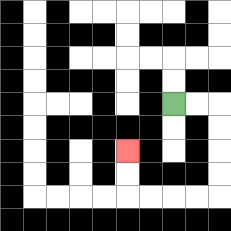{'start': '[7, 4]', 'end': '[5, 6]', 'path_directions': 'R,R,D,D,D,D,L,L,L,L,U,U', 'path_coordinates': '[[7, 4], [8, 4], [9, 4], [9, 5], [9, 6], [9, 7], [9, 8], [8, 8], [7, 8], [6, 8], [5, 8], [5, 7], [5, 6]]'}